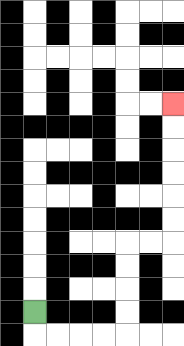{'start': '[1, 13]', 'end': '[7, 4]', 'path_directions': 'D,R,R,R,R,U,U,U,U,R,R,U,U,U,U,U,U', 'path_coordinates': '[[1, 13], [1, 14], [2, 14], [3, 14], [4, 14], [5, 14], [5, 13], [5, 12], [5, 11], [5, 10], [6, 10], [7, 10], [7, 9], [7, 8], [7, 7], [7, 6], [7, 5], [7, 4]]'}